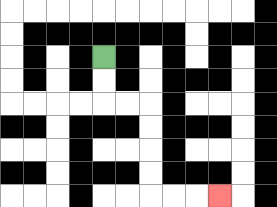{'start': '[4, 2]', 'end': '[9, 8]', 'path_directions': 'D,D,R,R,D,D,D,D,R,R,R', 'path_coordinates': '[[4, 2], [4, 3], [4, 4], [5, 4], [6, 4], [6, 5], [6, 6], [6, 7], [6, 8], [7, 8], [8, 8], [9, 8]]'}